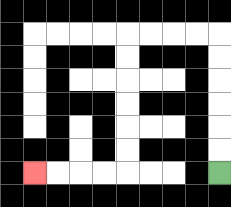{'start': '[9, 7]', 'end': '[1, 7]', 'path_directions': 'U,U,U,U,U,U,L,L,L,L,D,D,D,D,D,D,L,L,L,L', 'path_coordinates': '[[9, 7], [9, 6], [9, 5], [9, 4], [9, 3], [9, 2], [9, 1], [8, 1], [7, 1], [6, 1], [5, 1], [5, 2], [5, 3], [5, 4], [5, 5], [5, 6], [5, 7], [4, 7], [3, 7], [2, 7], [1, 7]]'}